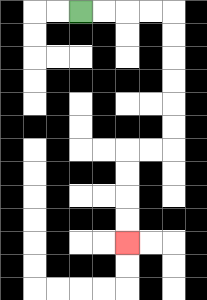{'start': '[3, 0]', 'end': '[5, 10]', 'path_directions': 'R,R,R,R,D,D,D,D,D,D,L,L,D,D,D,D', 'path_coordinates': '[[3, 0], [4, 0], [5, 0], [6, 0], [7, 0], [7, 1], [7, 2], [7, 3], [7, 4], [7, 5], [7, 6], [6, 6], [5, 6], [5, 7], [5, 8], [5, 9], [5, 10]]'}